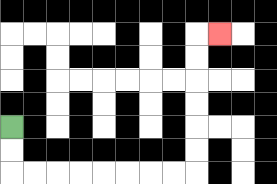{'start': '[0, 5]', 'end': '[9, 1]', 'path_directions': 'D,D,R,R,R,R,R,R,R,R,U,U,U,U,U,U,R', 'path_coordinates': '[[0, 5], [0, 6], [0, 7], [1, 7], [2, 7], [3, 7], [4, 7], [5, 7], [6, 7], [7, 7], [8, 7], [8, 6], [8, 5], [8, 4], [8, 3], [8, 2], [8, 1], [9, 1]]'}